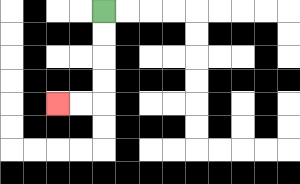{'start': '[4, 0]', 'end': '[2, 4]', 'path_directions': 'D,D,D,D,L,L', 'path_coordinates': '[[4, 0], [4, 1], [4, 2], [4, 3], [4, 4], [3, 4], [2, 4]]'}